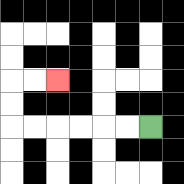{'start': '[6, 5]', 'end': '[2, 3]', 'path_directions': 'L,L,L,L,L,L,U,U,R,R', 'path_coordinates': '[[6, 5], [5, 5], [4, 5], [3, 5], [2, 5], [1, 5], [0, 5], [0, 4], [0, 3], [1, 3], [2, 3]]'}